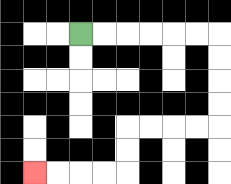{'start': '[3, 1]', 'end': '[1, 7]', 'path_directions': 'R,R,R,R,R,R,D,D,D,D,L,L,L,L,D,D,L,L,L,L', 'path_coordinates': '[[3, 1], [4, 1], [5, 1], [6, 1], [7, 1], [8, 1], [9, 1], [9, 2], [9, 3], [9, 4], [9, 5], [8, 5], [7, 5], [6, 5], [5, 5], [5, 6], [5, 7], [4, 7], [3, 7], [2, 7], [1, 7]]'}